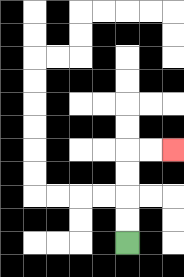{'start': '[5, 10]', 'end': '[7, 6]', 'path_directions': 'U,U,U,U,R,R', 'path_coordinates': '[[5, 10], [5, 9], [5, 8], [5, 7], [5, 6], [6, 6], [7, 6]]'}